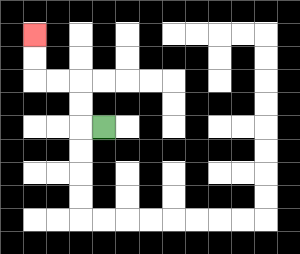{'start': '[4, 5]', 'end': '[1, 1]', 'path_directions': 'L,U,U,L,L,U,U', 'path_coordinates': '[[4, 5], [3, 5], [3, 4], [3, 3], [2, 3], [1, 3], [1, 2], [1, 1]]'}